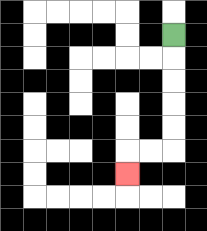{'start': '[7, 1]', 'end': '[5, 7]', 'path_directions': 'D,D,D,D,D,L,L,D', 'path_coordinates': '[[7, 1], [7, 2], [7, 3], [7, 4], [7, 5], [7, 6], [6, 6], [5, 6], [5, 7]]'}